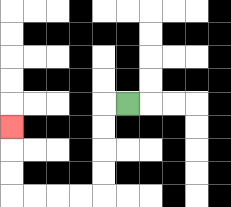{'start': '[5, 4]', 'end': '[0, 5]', 'path_directions': 'L,D,D,D,D,L,L,L,L,U,U,U', 'path_coordinates': '[[5, 4], [4, 4], [4, 5], [4, 6], [4, 7], [4, 8], [3, 8], [2, 8], [1, 8], [0, 8], [0, 7], [0, 6], [0, 5]]'}